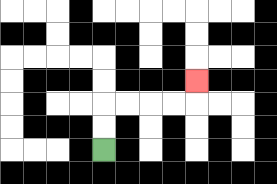{'start': '[4, 6]', 'end': '[8, 3]', 'path_directions': 'U,U,R,R,R,R,U', 'path_coordinates': '[[4, 6], [4, 5], [4, 4], [5, 4], [6, 4], [7, 4], [8, 4], [8, 3]]'}